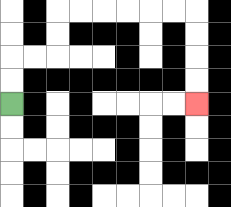{'start': '[0, 4]', 'end': '[8, 4]', 'path_directions': 'U,U,R,R,U,U,R,R,R,R,R,R,D,D,D,D', 'path_coordinates': '[[0, 4], [0, 3], [0, 2], [1, 2], [2, 2], [2, 1], [2, 0], [3, 0], [4, 0], [5, 0], [6, 0], [7, 0], [8, 0], [8, 1], [8, 2], [8, 3], [8, 4]]'}